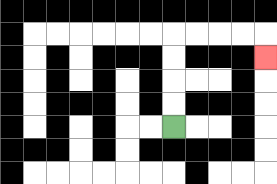{'start': '[7, 5]', 'end': '[11, 2]', 'path_directions': 'U,U,U,U,R,R,R,R,D', 'path_coordinates': '[[7, 5], [7, 4], [7, 3], [7, 2], [7, 1], [8, 1], [9, 1], [10, 1], [11, 1], [11, 2]]'}